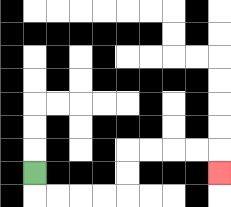{'start': '[1, 7]', 'end': '[9, 7]', 'path_directions': 'D,R,R,R,R,U,U,R,R,R,R,D', 'path_coordinates': '[[1, 7], [1, 8], [2, 8], [3, 8], [4, 8], [5, 8], [5, 7], [5, 6], [6, 6], [7, 6], [8, 6], [9, 6], [9, 7]]'}